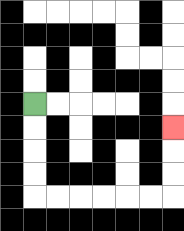{'start': '[1, 4]', 'end': '[7, 5]', 'path_directions': 'D,D,D,D,R,R,R,R,R,R,U,U,U', 'path_coordinates': '[[1, 4], [1, 5], [1, 6], [1, 7], [1, 8], [2, 8], [3, 8], [4, 8], [5, 8], [6, 8], [7, 8], [7, 7], [7, 6], [7, 5]]'}